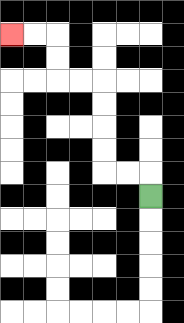{'start': '[6, 8]', 'end': '[0, 1]', 'path_directions': 'U,L,L,U,U,U,U,L,L,U,U,L,L', 'path_coordinates': '[[6, 8], [6, 7], [5, 7], [4, 7], [4, 6], [4, 5], [4, 4], [4, 3], [3, 3], [2, 3], [2, 2], [2, 1], [1, 1], [0, 1]]'}